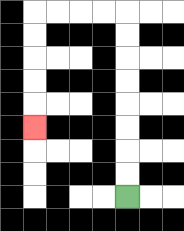{'start': '[5, 8]', 'end': '[1, 5]', 'path_directions': 'U,U,U,U,U,U,U,U,L,L,L,L,D,D,D,D,D', 'path_coordinates': '[[5, 8], [5, 7], [5, 6], [5, 5], [5, 4], [5, 3], [5, 2], [5, 1], [5, 0], [4, 0], [3, 0], [2, 0], [1, 0], [1, 1], [1, 2], [1, 3], [1, 4], [1, 5]]'}